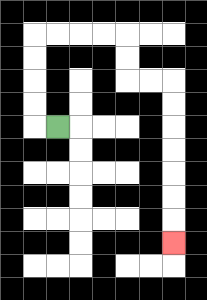{'start': '[2, 5]', 'end': '[7, 10]', 'path_directions': 'L,U,U,U,U,R,R,R,R,D,D,R,R,D,D,D,D,D,D,D', 'path_coordinates': '[[2, 5], [1, 5], [1, 4], [1, 3], [1, 2], [1, 1], [2, 1], [3, 1], [4, 1], [5, 1], [5, 2], [5, 3], [6, 3], [7, 3], [7, 4], [7, 5], [7, 6], [7, 7], [7, 8], [7, 9], [7, 10]]'}